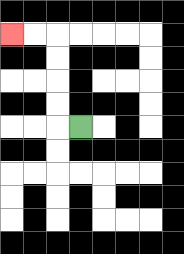{'start': '[3, 5]', 'end': '[0, 1]', 'path_directions': 'L,U,U,U,U,L,L', 'path_coordinates': '[[3, 5], [2, 5], [2, 4], [2, 3], [2, 2], [2, 1], [1, 1], [0, 1]]'}